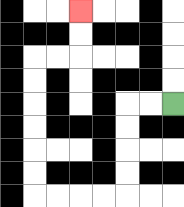{'start': '[7, 4]', 'end': '[3, 0]', 'path_directions': 'L,L,D,D,D,D,L,L,L,L,U,U,U,U,U,U,R,R,U,U', 'path_coordinates': '[[7, 4], [6, 4], [5, 4], [5, 5], [5, 6], [5, 7], [5, 8], [4, 8], [3, 8], [2, 8], [1, 8], [1, 7], [1, 6], [1, 5], [1, 4], [1, 3], [1, 2], [2, 2], [3, 2], [3, 1], [3, 0]]'}